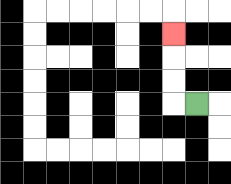{'start': '[8, 4]', 'end': '[7, 1]', 'path_directions': 'L,U,U,U', 'path_coordinates': '[[8, 4], [7, 4], [7, 3], [7, 2], [7, 1]]'}